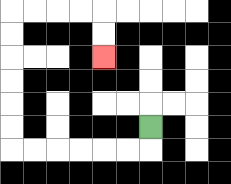{'start': '[6, 5]', 'end': '[4, 2]', 'path_directions': 'D,L,L,L,L,L,L,U,U,U,U,U,U,R,R,R,R,D,D', 'path_coordinates': '[[6, 5], [6, 6], [5, 6], [4, 6], [3, 6], [2, 6], [1, 6], [0, 6], [0, 5], [0, 4], [0, 3], [0, 2], [0, 1], [0, 0], [1, 0], [2, 0], [3, 0], [4, 0], [4, 1], [4, 2]]'}